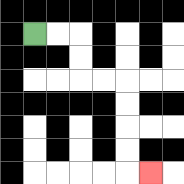{'start': '[1, 1]', 'end': '[6, 7]', 'path_directions': 'R,R,D,D,R,R,D,D,D,D,R', 'path_coordinates': '[[1, 1], [2, 1], [3, 1], [3, 2], [3, 3], [4, 3], [5, 3], [5, 4], [5, 5], [5, 6], [5, 7], [6, 7]]'}